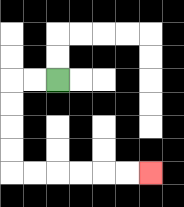{'start': '[2, 3]', 'end': '[6, 7]', 'path_directions': 'L,L,D,D,D,D,R,R,R,R,R,R', 'path_coordinates': '[[2, 3], [1, 3], [0, 3], [0, 4], [0, 5], [0, 6], [0, 7], [1, 7], [2, 7], [3, 7], [4, 7], [5, 7], [6, 7]]'}